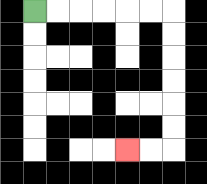{'start': '[1, 0]', 'end': '[5, 6]', 'path_directions': 'R,R,R,R,R,R,D,D,D,D,D,D,L,L', 'path_coordinates': '[[1, 0], [2, 0], [3, 0], [4, 0], [5, 0], [6, 0], [7, 0], [7, 1], [7, 2], [7, 3], [7, 4], [7, 5], [7, 6], [6, 6], [5, 6]]'}